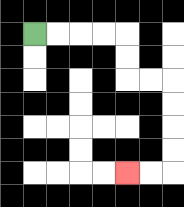{'start': '[1, 1]', 'end': '[5, 7]', 'path_directions': 'R,R,R,R,D,D,R,R,D,D,D,D,L,L', 'path_coordinates': '[[1, 1], [2, 1], [3, 1], [4, 1], [5, 1], [5, 2], [5, 3], [6, 3], [7, 3], [7, 4], [7, 5], [7, 6], [7, 7], [6, 7], [5, 7]]'}